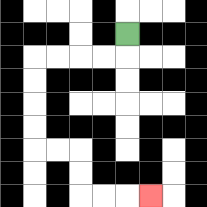{'start': '[5, 1]', 'end': '[6, 8]', 'path_directions': 'D,L,L,L,L,D,D,D,D,R,R,D,D,R,R,R', 'path_coordinates': '[[5, 1], [5, 2], [4, 2], [3, 2], [2, 2], [1, 2], [1, 3], [1, 4], [1, 5], [1, 6], [2, 6], [3, 6], [3, 7], [3, 8], [4, 8], [5, 8], [6, 8]]'}